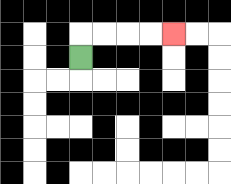{'start': '[3, 2]', 'end': '[7, 1]', 'path_directions': 'U,R,R,R,R', 'path_coordinates': '[[3, 2], [3, 1], [4, 1], [5, 1], [6, 1], [7, 1]]'}